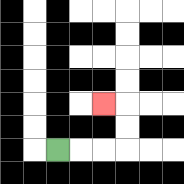{'start': '[2, 6]', 'end': '[4, 4]', 'path_directions': 'R,R,R,U,U,L', 'path_coordinates': '[[2, 6], [3, 6], [4, 6], [5, 6], [5, 5], [5, 4], [4, 4]]'}